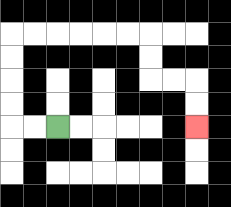{'start': '[2, 5]', 'end': '[8, 5]', 'path_directions': 'L,L,U,U,U,U,R,R,R,R,R,R,D,D,R,R,D,D', 'path_coordinates': '[[2, 5], [1, 5], [0, 5], [0, 4], [0, 3], [0, 2], [0, 1], [1, 1], [2, 1], [3, 1], [4, 1], [5, 1], [6, 1], [6, 2], [6, 3], [7, 3], [8, 3], [8, 4], [8, 5]]'}